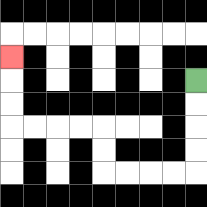{'start': '[8, 3]', 'end': '[0, 2]', 'path_directions': 'D,D,D,D,L,L,L,L,U,U,L,L,L,L,U,U,U', 'path_coordinates': '[[8, 3], [8, 4], [8, 5], [8, 6], [8, 7], [7, 7], [6, 7], [5, 7], [4, 7], [4, 6], [4, 5], [3, 5], [2, 5], [1, 5], [0, 5], [0, 4], [0, 3], [0, 2]]'}